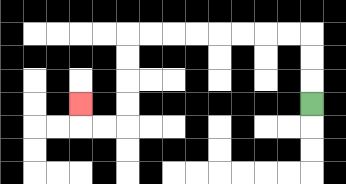{'start': '[13, 4]', 'end': '[3, 4]', 'path_directions': 'U,U,U,L,L,L,L,L,L,L,L,D,D,D,D,L,L,U', 'path_coordinates': '[[13, 4], [13, 3], [13, 2], [13, 1], [12, 1], [11, 1], [10, 1], [9, 1], [8, 1], [7, 1], [6, 1], [5, 1], [5, 2], [5, 3], [5, 4], [5, 5], [4, 5], [3, 5], [3, 4]]'}